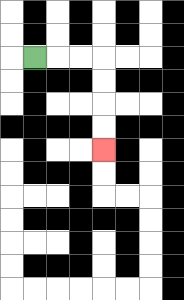{'start': '[1, 2]', 'end': '[4, 6]', 'path_directions': 'R,R,R,D,D,D,D', 'path_coordinates': '[[1, 2], [2, 2], [3, 2], [4, 2], [4, 3], [4, 4], [4, 5], [4, 6]]'}